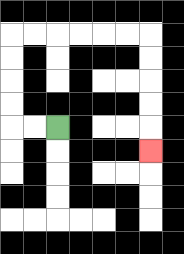{'start': '[2, 5]', 'end': '[6, 6]', 'path_directions': 'L,L,U,U,U,U,R,R,R,R,R,R,D,D,D,D,D', 'path_coordinates': '[[2, 5], [1, 5], [0, 5], [0, 4], [0, 3], [0, 2], [0, 1], [1, 1], [2, 1], [3, 1], [4, 1], [5, 1], [6, 1], [6, 2], [6, 3], [6, 4], [6, 5], [6, 6]]'}